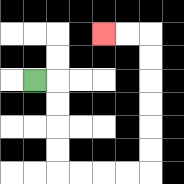{'start': '[1, 3]', 'end': '[4, 1]', 'path_directions': 'R,D,D,D,D,R,R,R,R,U,U,U,U,U,U,L,L', 'path_coordinates': '[[1, 3], [2, 3], [2, 4], [2, 5], [2, 6], [2, 7], [3, 7], [4, 7], [5, 7], [6, 7], [6, 6], [6, 5], [6, 4], [6, 3], [6, 2], [6, 1], [5, 1], [4, 1]]'}